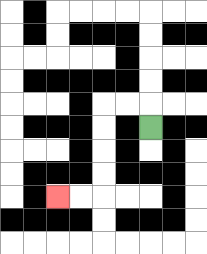{'start': '[6, 5]', 'end': '[2, 8]', 'path_directions': 'U,L,L,D,D,D,D,L,L', 'path_coordinates': '[[6, 5], [6, 4], [5, 4], [4, 4], [4, 5], [4, 6], [4, 7], [4, 8], [3, 8], [2, 8]]'}